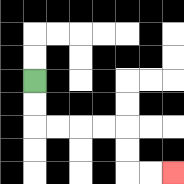{'start': '[1, 3]', 'end': '[7, 7]', 'path_directions': 'D,D,R,R,R,R,D,D,R,R', 'path_coordinates': '[[1, 3], [1, 4], [1, 5], [2, 5], [3, 5], [4, 5], [5, 5], [5, 6], [5, 7], [6, 7], [7, 7]]'}